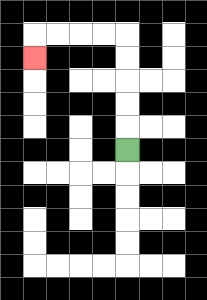{'start': '[5, 6]', 'end': '[1, 2]', 'path_directions': 'U,U,U,U,U,L,L,L,L,D', 'path_coordinates': '[[5, 6], [5, 5], [5, 4], [5, 3], [5, 2], [5, 1], [4, 1], [3, 1], [2, 1], [1, 1], [1, 2]]'}